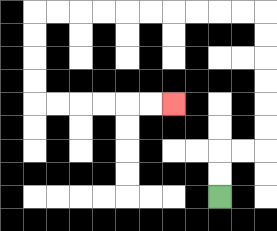{'start': '[9, 8]', 'end': '[7, 4]', 'path_directions': 'U,U,R,R,U,U,U,U,U,U,L,L,L,L,L,L,L,L,L,L,D,D,D,D,R,R,R,R,R,R', 'path_coordinates': '[[9, 8], [9, 7], [9, 6], [10, 6], [11, 6], [11, 5], [11, 4], [11, 3], [11, 2], [11, 1], [11, 0], [10, 0], [9, 0], [8, 0], [7, 0], [6, 0], [5, 0], [4, 0], [3, 0], [2, 0], [1, 0], [1, 1], [1, 2], [1, 3], [1, 4], [2, 4], [3, 4], [4, 4], [5, 4], [6, 4], [7, 4]]'}